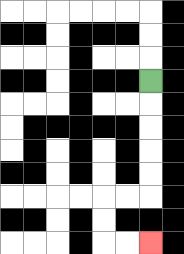{'start': '[6, 3]', 'end': '[6, 10]', 'path_directions': 'D,D,D,D,D,L,L,D,D,R,R', 'path_coordinates': '[[6, 3], [6, 4], [6, 5], [6, 6], [6, 7], [6, 8], [5, 8], [4, 8], [4, 9], [4, 10], [5, 10], [6, 10]]'}